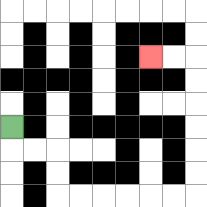{'start': '[0, 5]', 'end': '[6, 2]', 'path_directions': 'D,R,R,D,D,R,R,R,R,R,R,U,U,U,U,U,U,L,L', 'path_coordinates': '[[0, 5], [0, 6], [1, 6], [2, 6], [2, 7], [2, 8], [3, 8], [4, 8], [5, 8], [6, 8], [7, 8], [8, 8], [8, 7], [8, 6], [8, 5], [8, 4], [8, 3], [8, 2], [7, 2], [6, 2]]'}